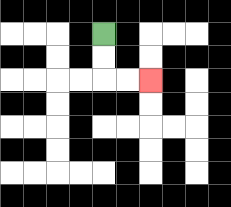{'start': '[4, 1]', 'end': '[6, 3]', 'path_directions': 'D,D,R,R', 'path_coordinates': '[[4, 1], [4, 2], [4, 3], [5, 3], [6, 3]]'}